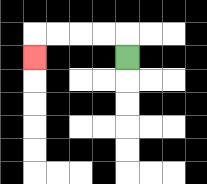{'start': '[5, 2]', 'end': '[1, 2]', 'path_directions': 'U,L,L,L,L,D', 'path_coordinates': '[[5, 2], [5, 1], [4, 1], [3, 1], [2, 1], [1, 1], [1, 2]]'}